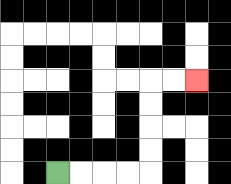{'start': '[2, 7]', 'end': '[8, 3]', 'path_directions': 'R,R,R,R,U,U,U,U,R,R', 'path_coordinates': '[[2, 7], [3, 7], [4, 7], [5, 7], [6, 7], [6, 6], [6, 5], [6, 4], [6, 3], [7, 3], [8, 3]]'}